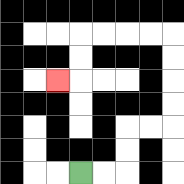{'start': '[3, 7]', 'end': '[2, 3]', 'path_directions': 'R,R,U,U,R,R,U,U,U,U,L,L,L,L,D,D,L', 'path_coordinates': '[[3, 7], [4, 7], [5, 7], [5, 6], [5, 5], [6, 5], [7, 5], [7, 4], [7, 3], [7, 2], [7, 1], [6, 1], [5, 1], [4, 1], [3, 1], [3, 2], [3, 3], [2, 3]]'}